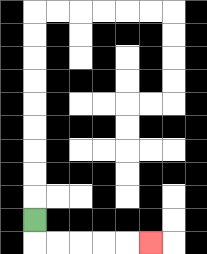{'start': '[1, 9]', 'end': '[6, 10]', 'path_directions': 'D,R,R,R,R,R', 'path_coordinates': '[[1, 9], [1, 10], [2, 10], [3, 10], [4, 10], [5, 10], [6, 10]]'}